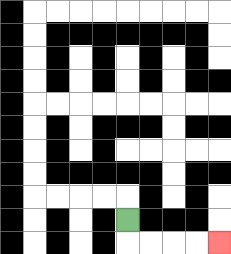{'start': '[5, 9]', 'end': '[9, 10]', 'path_directions': 'D,R,R,R,R', 'path_coordinates': '[[5, 9], [5, 10], [6, 10], [7, 10], [8, 10], [9, 10]]'}